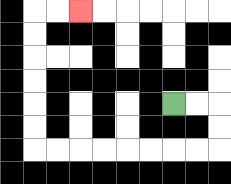{'start': '[7, 4]', 'end': '[3, 0]', 'path_directions': 'R,R,D,D,L,L,L,L,L,L,L,L,U,U,U,U,U,U,R,R', 'path_coordinates': '[[7, 4], [8, 4], [9, 4], [9, 5], [9, 6], [8, 6], [7, 6], [6, 6], [5, 6], [4, 6], [3, 6], [2, 6], [1, 6], [1, 5], [1, 4], [1, 3], [1, 2], [1, 1], [1, 0], [2, 0], [3, 0]]'}